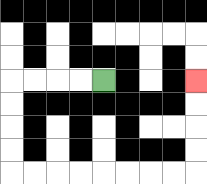{'start': '[4, 3]', 'end': '[8, 3]', 'path_directions': 'L,L,L,L,D,D,D,D,R,R,R,R,R,R,R,R,U,U,U,U', 'path_coordinates': '[[4, 3], [3, 3], [2, 3], [1, 3], [0, 3], [0, 4], [0, 5], [0, 6], [0, 7], [1, 7], [2, 7], [3, 7], [4, 7], [5, 7], [6, 7], [7, 7], [8, 7], [8, 6], [8, 5], [8, 4], [8, 3]]'}